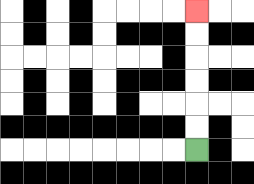{'start': '[8, 6]', 'end': '[8, 0]', 'path_directions': 'U,U,U,U,U,U', 'path_coordinates': '[[8, 6], [8, 5], [8, 4], [8, 3], [8, 2], [8, 1], [8, 0]]'}